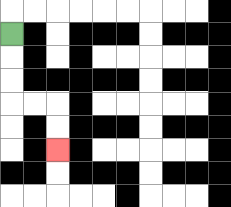{'start': '[0, 1]', 'end': '[2, 6]', 'path_directions': 'D,D,D,R,R,D,D', 'path_coordinates': '[[0, 1], [0, 2], [0, 3], [0, 4], [1, 4], [2, 4], [2, 5], [2, 6]]'}